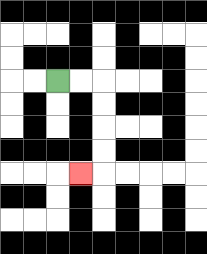{'start': '[2, 3]', 'end': '[3, 7]', 'path_directions': 'R,R,D,D,D,D,L', 'path_coordinates': '[[2, 3], [3, 3], [4, 3], [4, 4], [4, 5], [4, 6], [4, 7], [3, 7]]'}